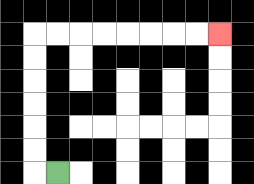{'start': '[2, 7]', 'end': '[9, 1]', 'path_directions': 'L,U,U,U,U,U,U,R,R,R,R,R,R,R,R', 'path_coordinates': '[[2, 7], [1, 7], [1, 6], [1, 5], [1, 4], [1, 3], [1, 2], [1, 1], [2, 1], [3, 1], [4, 1], [5, 1], [6, 1], [7, 1], [8, 1], [9, 1]]'}